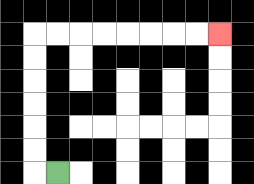{'start': '[2, 7]', 'end': '[9, 1]', 'path_directions': 'L,U,U,U,U,U,U,R,R,R,R,R,R,R,R', 'path_coordinates': '[[2, 7], [1, 7], [1, 6], [1, 5], [1, 4], [1, 3], [1, 2], [1, 1], [2, 1], [3, 1], [4, 1], [5, 1], [6, 1], [7, 1], [8, 1], [9, 1]]'}